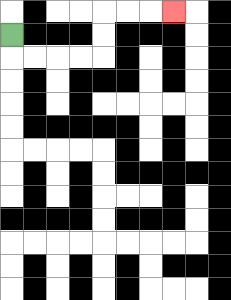{'start': '[0, 1]', 'end': '[7, 0]', 'path_directions': 'D,R,R,R,R,U,U,R,R,R', 'path_coordinates': '[[0, 1], [0, 2], [1, 2], [2, 2], [3, 2], [4, 2], [4, 1], [4, 0], [5, 0], [6, 0], [7, 0]]'}